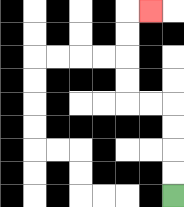{'start': '[7, 8]', 'end': '[6, 0]', 'path_directions': 'U,U,U,U,L,L,U,U,U,U,R', 'path_coordinates': '[[7, 8], [7, 7], [7, 6], [7, 5], [7, 4], [6, 4], [5, 4], [5, 3], [5, 2], [5, 1], [5, 0], [6, 0]]'}